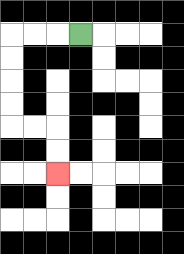{'start': '[3, 1]', 'end': '[2, 7]', 'path_directions': 'L,L,L,D,D,D,D,R,R,D,D', 'path_coordinates': '[[3, 1], [2, 1], [1, 1], [0, 1], [0, 2], [0, 3], [0, 4], [0, 5], [1, 5], [2, 5], [2, 6], [2, 7]]'}